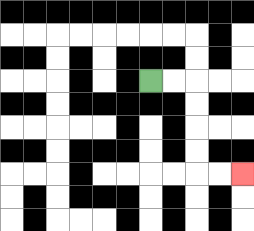{'start': '[6, 3]', 'end': '[10, 7]', 'path_directions': 'R,R,D,D,D,D,R,R', 'path_coordinates': '[[6, 3], [7, 3], [8, 3], [8, 4], [8, 5], [8, 6], [8, 7], [9, 7], [10, 7]]'}